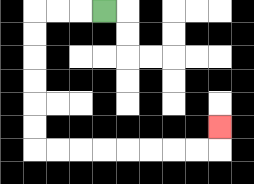{'start': '[4, 0]', 'end': '[9, 5]', 'path_directions': 'L,L,L,D,D,D,D,D,D,R,R,R,R,R,R,R,R,U', 'path_coordinates': '[[4, 0], [3, 0], [2, 0], [1, 0], [1, 1], [1, 2], [1, 3], [1, 4], [1, 5], [1, 6], [2, 6], [3, 6], [4, 6], [5, 6], [6, 6], [7, 6], [8, 6], [9, 6], [9, 5]]'}